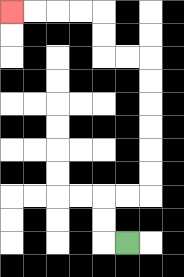{'start': '[5, 10]', 'end': '[0, 0]', 'path_directions': 'L,U,U,R,R,U,U,U,U,U,U,L,L,U,U,L,L,L,L', 'path_coordinates': '[[5, 10], [4, 10], [4, 9], [4, 8], [5, 8], [6, 8], [6, 7], [6, 6], [6, 5], [6, 4], [6, 3], [6, 2], [5, 2], [4, 2], [4, 1], [4, 0], [3, 0], [2, 0], [1, 0], [0, 0]]'}